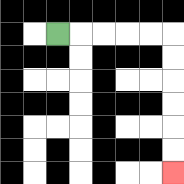{'start': '[2, 1]', 'end': '[7, 7]', 'path_directions': 'R,R,R,R,R,D,D,D,D,D,D', 'path_coordinates': '[[2, 1], [3, 1], [4, 1], [5, 1], [6, 1], [7, 1], [7, 2], [7, 3], [7, 4], [7, 5], [7, 6], [7, 7]]'}